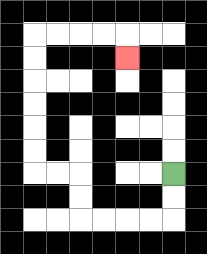{'start': '[7, 7]', 'end': '[5, 2]', 'path_directions': 'D,D,L,L,L,L,U,U,L,L,U,U,U,U,U,U,R,R,R,R,D', 'path_coordinates': '[[7, 7], [7, 8], [7, 9], [6, 9], [5, 9], [4, 9], [3, 9], [3, 8], [3, 7], [2, 7], [1, 7], [1, 6], [1, 5], [1, 4], [1, 3], [1, 2], [1, 1], [2, 1], [3, 1], [4, 1], [5, 1], [5, 2]]'}